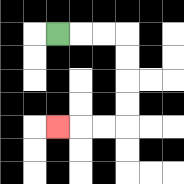{'start': '[2, 1]', 'end': '[2, 5]', 'path_directions': 'R,R,R,D,D,D,D,L,L,L', 'path_coordinates': '[[2, 1], [3, 1], [4, 1], [5, 1], [5, 2], [5, 3], [5, 4], [5, 5], [4, 5], [3, 5], [2, 5]]'}